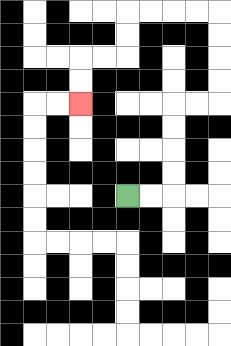{'start': '[5, 8]', 'end': '[3, 4]', 'path_directions': 'R,R,U,U,U,U,R,R,U,U,U,U,L,L,L,L,D,D,L,L,D,D', 'path_coordinates': '[[5, 8], [6, 8], [7, 8], [7, 7], [7, 6], [7, 5], [7, 4], [8, 4], [9, 4], [9, 3], [9, 2], [9, 1], [9, 0], [8, 0], [7, 0], [6, 0], [5, 0], [5, 1], [5, 2], [4, 2], [3, 2], [3, 3], [3, 4]]'}